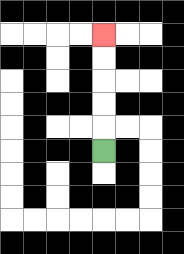{'start': '[4, 6]', 'end': '[4, 1]', 'path_directions': 'U,U,U,U,U', 'path_coordinates': '[[4, 6], [4, 5], [4, 4], [4, 3], [4, 2], [4, 1]]'}